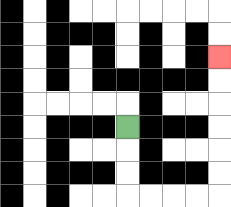{'start': '[5, 5]', 'end': '[9, 2]', 'path_directions': 'D,D,D,R,R,R,R,U,U,U,U,U,U', 'path_coordinates': '[[5, 5], [5, 6], [5, 7], [5, 8], [6, 8], [7, 8], [8, 8], [9, 8], [9, 7], [9, 6], [9, 5], [9, 4], [9, 3], [9, 2]]'}